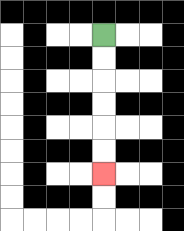{'start': '[4, 1]', 'end': '[4, 7]', 'path_directions': 'D,D,D,D,D,D', 'path_coordinates': '[[4, 1], [4, 2], [4, 3], [4, 4], [4, 5], [4, 6], [4, 7]]'}